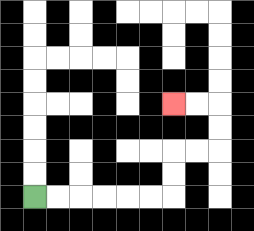{'start': '[1, 8]', 'end': '[7, 4]', 'path_directions': 'R,R,R,R,R,R,U,U,R,R,U,U,L,L', 'path_coordinates': '[[1, 8], [2, 8], [3, 8], [4, 8], [5, 8], [6, 8], [7, 8], [7, 7], [7, 6], [8, 6], [9, 6], [9, 5], [9, 4], [8, 4], [7, 4]]'}